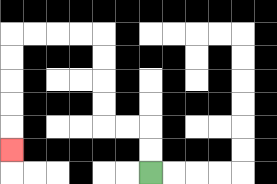{'start': '[6, 7]', 'end': '[0, 6]', 'path_directions': 'U,U,L,L,U,U,U,U,L,L,L,L,D,D,D,D,D', 'path_coordinates': '[[6, 7], [6, 6], [6, 5], [5, 5], [4, 5], [4, 4], [4, 3], [4, 2], [4, 1], [3, 1], [2, 1], [1, 1], [0, 1], [0, 2], [0, 3], [0, 4], [0, 5], [0, 6]]'}